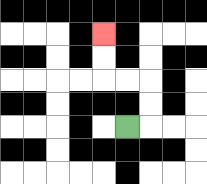{'start': '[5, 5]', 'end': '[4, 1]', 'path_directions': 'R,U,U,L,L,U,U', 'path_coordinates': '[[5, 5], [6, 5], [6, 4], [6, 3], [5, 3], [4, 3], [4, 2], [4, 1]]'}